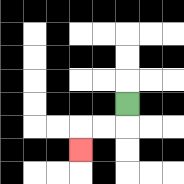{'start': '[5, 4]', 'end': '[3, 6]', 'path_directions': 'D,L,L,D', 'path_coordinates': '[[5, 4], [5, 5], [4, 5], [3, 5], [3, 6]]'}